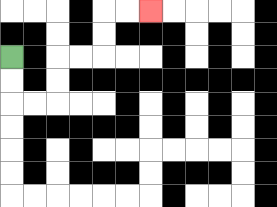{'start': '[0, 2]', 'end': '[6, 0]', 'path_directions': 'D,D,R,R,U,U,R,R,U,U,R,R', 'path_coordinates': '[[0, 2], [0, 3], [0, 4], [1, 4], [2, 4], [2, 3], [2, 2], [3, 2], [4, 2], [4, 1], [4, 0], [5, 0], [6, 0]]'}